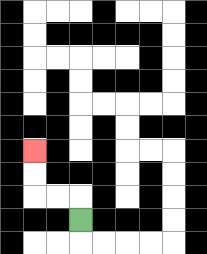{'start': '[3, 9]', 'end': '[1, 6]', 'path_directions': 'U,L,L,U,U', 'path_coordinates': '[[3, 9], [3, 8], [2, 8], [1, 8], [1, 7], [1, 6]]'}